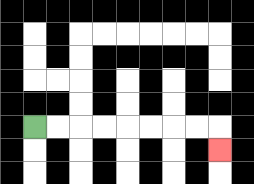{'start': '[1, 5]', 'end': '[9, 6]', 'path_directions': 'R,R,R,R,R,R,R,R,D', 'path_coordinates': '[[1, 5], [2, 5], [3, 5], [4, 5], [5, 5], [6, 5], [7, 5], [8, 5], [9, 5], [9, 6]]'}